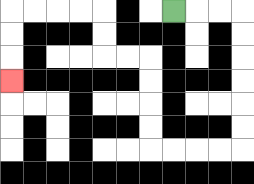{'start': '[7, 0]', 'end': '[0, 3]', 'path_directions': 'R,R,R,D,D,D,D,D,D,L,L,L,L,U,U,U,U,L,L,U,U,L,L,L,L,D,D,D', 'path_coordinates': '[[7, 0], [8, 0], [9, 0], [10, 0], [10, 1], [10, 2], [10, 3], [10, 4], [10, 5], [10, 6], [9, 6], [8, 6], [7, 6], [6, 6], [6, 5], [6, 4], [6, 3], [6, 2], [5, 2], [4, 2], [4, 1], [4, 0], [3, 0], [2, 0], [1, 0], [0, 0], [0, 1], [0, 2], [0, 3]]'}